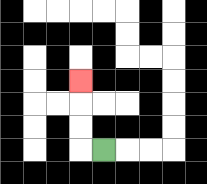{'start': '[4, 6]', 'end': '[3, 3]', 'path_directions': 'L,U,U,U', 'path_coordinates': '[[4, 6], [3, 6], [3, 5], [3, 4], [3, 3]]'}